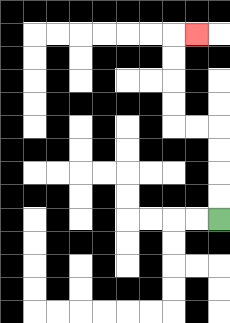{'start': '[9, 9]', 'end': '[8, 1]', 'path_directions': 'U,U,U,U,L,L,U,U,U,U,R', 'path_coordinates': '[[9, 9], [9, 8], [9, 7], [9, 6], [9, 5], [8, 5], [7, 5], [7, 4], [7, 3], [7, 2], [7, 1], [8, 1]]'}